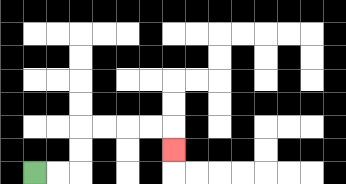{'start': '[1, 7]', 'end': '[7, 6]', 'path_directions': 'R,R,U,U,R,R,R,R,D', 'path_coordinates': '[[1, 7], [2, 7], [3, 7], [3, 6], [3, 5], [4, 5], [5, 5], [6, 5], [7, 5], [7, 6]]'}